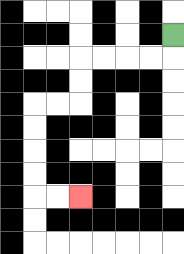{'start': '[7, 1]', 'end': '[3, 8]', 'path_directions': 'D,L,L,L,L,D,D,L,L,D,D,D,D,R,R', 'path_coordinates': '[[7, 1], [7, 2], [6, 2], [5, 2], [4, 2], [3, 2], [3, 3], [3, 4], [2, 4], [1, 4], [1, 5], [1, 6], [1, 7], [1, 8], [2, 8], [3, 8]]'}